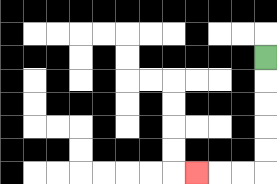{'start': '[11, 2]', 'end': '[8, 7]', 'path_directions': 'D,D,D,D,D,L,L,L', 'path_coordinates': '[[11, 2], [11, 3], [11, 4], [11, 5], [11, 6], [11, 7], [10, 7], [9, 7], [8, 7]]'}